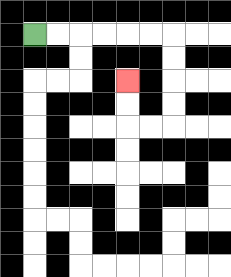{'start': '[1, 1]', 'end': '[5, 3]', 'path_directions': 'R,R,R,R,R,R,D,D,D,D,L,L,U,U', 'path_coordinates': '[[1, 1], [2, 1], [3, 1], [4, 1], [5, 1], [6, 1], [7, 1], [7, 2], [7, 3], [7, 4], [7, 5], [6, 5], [5, 5], [5, 4], [5, 3]]'}